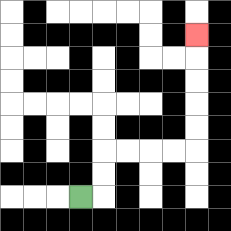{'start': '[3, 8]', 'end': '[8, 1]', 'path_directions': 'R,U,U,R,R,R,R,U,U,U,U,U', 'path_coordinates': '[[3, 8], [4, 8], [4, 7], [4, 6], [5, 6], [6, 6], [7, 6], [8, 6], [8, 5], [8, 4], [8, 3], [8, 2], [8, 1]]'}